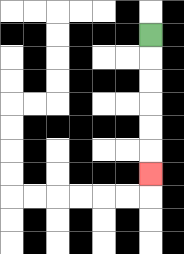{'start': '[6, 1]', 'end': '[6, 7]', 'path_directions': 'D,D,D,D,D,D', 'path_coordinates': '[[6, 1], [6, 2], [6, 3], [6, 4], [6, 5], [6, 6], [6, 7]]'}